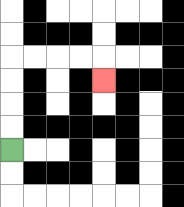{'start': '[0, 6]', 'end': '[4, 3]', 'path_directions': 'U,U,U,U,R,R,R,R,D', 'path_coordinates': '[[0, 6], [0, 5], [0, 4], [0, 3], [0, 2], [1, 2], [2, 2], [3, 2], [4, 2], [4, 3]]'}